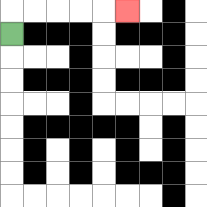{'start': '[0, 1]', 'end': '[5, 0]', 'path_directions': 'U,R,R,R,R,R', 'path_coordinates': '[[0, 1], [0, 0], [1, 0], [2, 0], [3, 0], [4, 0], [5, 0]]'}